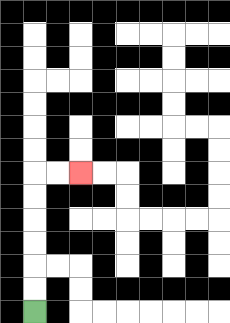{'start': '[1, 13]', 'end': '[3, 7]', 'path_directions': 'U,U,U,U,U,U,R,R', 'path_coordinates': '[[1, 13], [1, 12], [1, 11], [1, 10], [1, 9], [1, 8], [1, 7], [2, 7], [3, 7]]'}